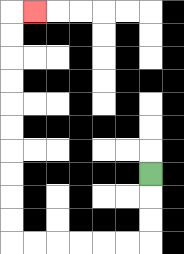{'start': '[6, 7]', 'end': '[1, 0]', 'path_directions': 'D,D,D,L,L,L,L,L,L,U,U,U,U,U,U,U,U,U,U,R', 'path_coordinates': '[[6, 7], [6, 8], [6, 9], [6, 10], [5, 10], [4, 10], [3, 10], [2, 10], [1, 10], [0, 10], [0, 9], [0, 8], [0, 7], [0, 6], [0, 5], [0, 4], [0, 3], [0, 2], [0, 1], [0, 0], [1, 0]]'}